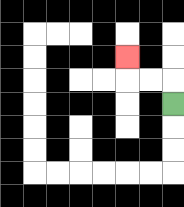{'start': '[7, 4]', 'end': '[5, 2]', 'path_directions': 'U,L,L,U', 'path_coordinates': '[[7, 4], [7, 3], [6, 3], [5, 3], [5, 2]]'}